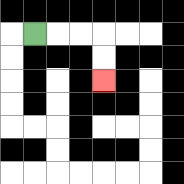{'start': '[1, 1]', 'end': '[4, 3]', 'path_directions': 'R,R,R,D,D', 'path_coordinates': '[[1, 1], [2, 1], [3, 1], [4, 1], [4, 2], [4, 3]]'}